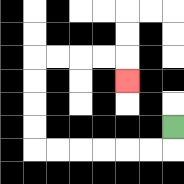{'start': '[7, 5]', 'end': '[5, 3]', 'path_directions': 'D,L,L,L,L,L,L,U,U,U,U,R,R,R,R,D', 'path_coordinates': '[[7, 5], [7, 6], [6, 6], [5, 6], [4, 6], [3, 6], [2, 6], [1, 6], [1, 5], [1, 4], [1, 3], [1, 2], [2, 2], [3, 2], [4, 2], [5, 2], [5, 3]]'}